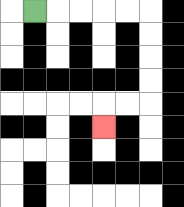{'start': '[1, 0]', 'end': '[4, 5]', 'path_directions': 'R,R,R,R,R,D,D,D,D,L,L,D', 'path_coordinates': '[[1, 0], [2, 0], [3, 0], [4, 0], [5, 0], [6, 0], [6, 1], [6, 2], [6, 3], [6, 4], [5, 4], [4, 4], [4, 5]]'}